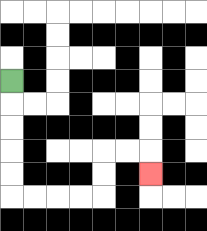{'start': '[0, 3]', 'end': '[6, 7]', 'path_directions': 'D,D,D,D,D,R,R,R,R,U,U,R,R,D', 'path_coordinates': '[[0, 3], [0, 4], [0, 5], [0, 6], [0, 7], [0, 8], [1, 8], [2, 8], [3, 8], [4, 8], [4, 7], [4, 6], [5, 6], [6, 6], [6, 7]]'}